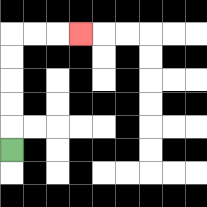{'start': '[0, 6]', 'end': '[3, 1]', 'path_directions': 'U,U,U,U,U,R,R,R', 'path_coordinates': '[[0, 6], [0, 5], [0, 4], [0, 3], [0, 2], [0, 1], [1, 1], [2, 1], [3, 1]]'}